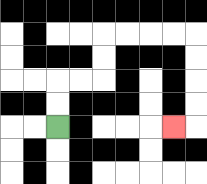{'start': '[2, 5]', 'end': '[7, 5]', 'path_directions': 'U,U,R,R,U,U,R,R,R,R,D,D,D,D,L', 'path_coordinates': '[[2, 5], [2, 4], [2, 3], [3, 3], [4, 3], [4, 2], [4, 1], [5, 1], [6, 1], [7, 1], [8, 1], [8, 2], [8, 3], [8, 4], [8, 5], [7, 5]]'}